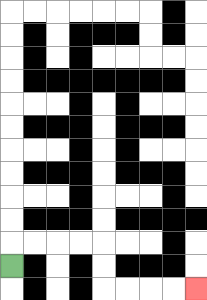{'start': '[0, 11]', 'end': '[8, 12]', 'path_directions': 'U,R,R,R,R,D,D,R,R,R,R', 'path_coordinates': '[[0, 11], [0, 10], [1, 10], [2, 10], [3, 10], [4, 10], [4, 11], [4, 12], [5, 12], [6, 12], [7, 12], [8, 12]]'}